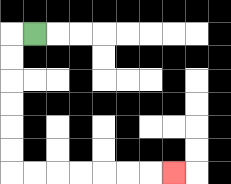{'start': '[1, 1]', 'end': '[7, 7]', 'path_directions': 'L,D,D,D,D,D,D,R,R,R,R,R,R,R', 'path_coordinates': '[[1, 1], [0, 1], [0, 2], [0, 3], [0, 4], [0, 5], [0, 6], [0, 7], [1, 7], [2, 7], [3, 7], [4, 7], [5, 7], [6, 7], [7, 7]]'}